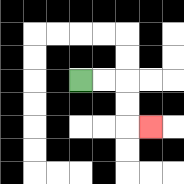{'start': '[3, 3]', 'end': '[6, 5]', 'path_directions': 'R,R,D,D,R', 'path_coordinates': '[[3, 3], [4, 3], [5, 3], [5, 4], [5, 5], [6, 5]]'}